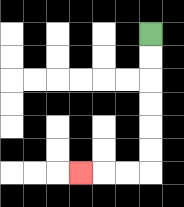{'start': '[6, 1]', 'end': '[3, 7]', 'path_directions': 'D,D,D,D,D,D,L,L,L', 'path_coordinates': '[[6, 1], [6, 2], [6, 3], [6, 4], [6, 5], [6, 6], [6, 7], [5, 7], [4, 7], [3, 7]]'}